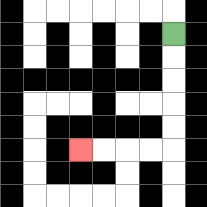{'start': '[7, 1]', 'end': '[3, 6]', 'path_directions': 'D,D,D,D,D,L,L,L,L', 'path_coordinates': '[[7, 1], [7, 2], [7, 3], [7, 4], [7, 5], [7, 6], [6, 6], [5, 6], [4, 6], [3, 6]]'}